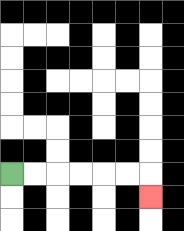{'start': '[0, 7]', 'end': '[6, 8]', 'path_directions': 'R,R,R,R,R,R,D', 'path_coordinates': '[[0, 7], [1, 7], [2, 7], [3, 7], [4, 7], [5, 7], [6, 7], [6, 8]]'}